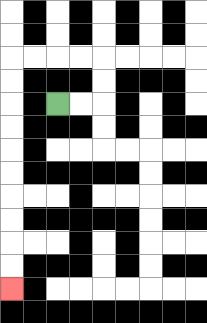{'start': '[2, 4]', 'end': '[0, 12]', 'path_directions': 'R,R,U,U,L,L,L,L,D,D,D,D,D,D,D,D,D,D', 'path_coordinates': '[[2, 4], [3, 4], [4, 4], [4, 3], [4, 2], [3, 2], [2, 2], [1, 2], [0, 2], [0, 3], [0, 4], [0, 5], [0, 6], [0, 7], [0, 8], [0, 9], [0, 10], [0, 11], [0, 12]]'}